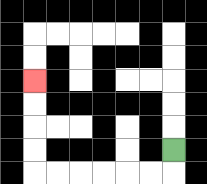{'start': '[7, 6]', 'end': '[1, 3]', 'path_directions': 'D,L,L,L,L,L,L,U,U,U,U', 'path_coordinates': '[[7, 6], [7, 7], [6, 7], [5, 7], [4, 7], [3, 7], [2, 7], [1, 7], [1, 6], [1, 5], [1, 4], [1, 3]]'}